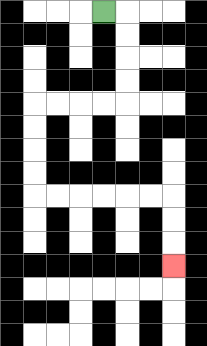{'start': '[4, 0]', 'end': '[7, 11]', 'path_directions': 'R,D,D,D,D,L,L,L,L,D,D,D,D,R,R,R,R,R,R,D,D,D', 'path_coordinates': '[[4, 0], [5, 0], [5, 1], [5, 2], [5, 3], [5, 4], [4, 4], [3, 4], [2, 4], [1, 4], [1, 5], [1, 6], [1, 7], [1, 8], [2, 8], [3, 8], [4, 8], [5, 8], [6, 8], [7, 8], [7, 9], [7, 10], [7, 11]]'}